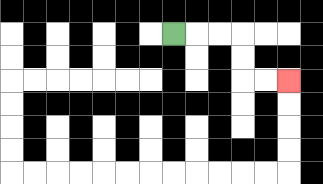{'start': '[7, 1]', 'end': '[12, 3]', 'path_directions': 'R,R,R,D,D,R,R', 'path_coordinates': '[[7, 1], [8, 1], [9, 1], [10, 1], [10, 2], [10, 3], [11, 3], [12, 3]]'}